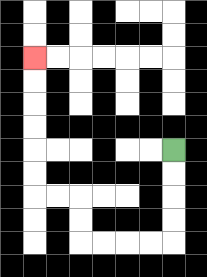{'start': '[7, 6]', 'end': '[1, 2]', 'path_directions': 'D,D,D,D,L,L,L,L,U,U,L,L,U,U,U,U,U,U', 'path_coordinates': '[[7, 6], [7, 7], [7, 8], [7, 9], [7, 10], [6, 10], [5, 10], [4, 10], [3, 10], [3, 9], [3, 8], [2, 8], [1, 8], [1, 7], [1, 6], [1, 5], [1, 4], [1, 3], [1, 2]]'}